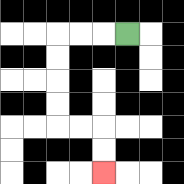{'start': '[5, 1]', 'end': '[4, 7]', 'path_directions': 'L,L,L,D,D,D,D,R,R,D,D', 'path_coordinates': '[[5, 1], [4, 1], [3, 1], [2, 1], [2, 2], [2, 3], [2, 4], [2, 5], [3, 5], [4, 5], [4, 6], [4, 7]]'}